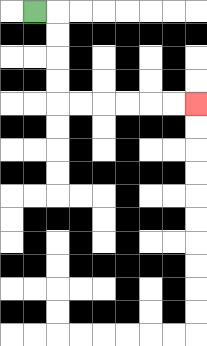{'start': '[1, 0]', 'end': '[8, 4]', 'path_directions': 'R,D,D,D,D,R,R,R,R,R,R', 'path_coordinates': '[[1, 0], [2, 0], [2, 1], [2, 2], [2, 3], [2, 4], [3, 4], [4, 4], [5, 4], [6, 4], [7, 4], [8, 4]]'}